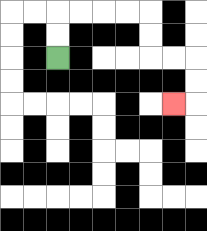{'start': '[2, 2]', 'end': '[7, 4]', 'path_directions': 'U,U,R,R,R,R,D,D,R,R,D,D,L', 'path_coordinates': '[[2, 2], [2, 1], [2, 0], [3, 0], [4, 0], [5, 0], [6, 0], [6, 1], [6, 2], [7, 2], [8, 2], [8, 3], [8, 4], [7, 4]]'}